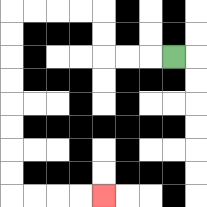{'start': '[7, 2]', 'end': '[4, 8]', 'path_directions': 'L,L,L,U,U,L,L,L,L,D,D,D,D,D,D,D,D,R,R,R,R', 'path_coordinates': '[[7, 2], [6, 2], [5, 2], [4, 2], [4, 1], [4, 0], [3, 0], [2, 0], [1, 0], [0, 0], [0, 1], [0, 2], [0, 3], [0, 4], [0, 5], [0, 6], [0, 7], [0, 8], [1, 8], [2, 8], [3, 8], [4, 8]]'}